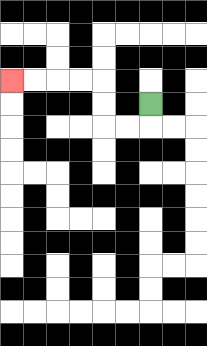{'start': '[6, 4]', 'end': '[0, 3]', 'path_directions': 'D,L,L,U,U,L,L,L,L', 'path_coordinates': '[[6, 4], [6, 5], [5, 5], [4, 5], [4, 4], [4, 3], [3, 3], [2, 3], [1, 3], [0, 3]]'}